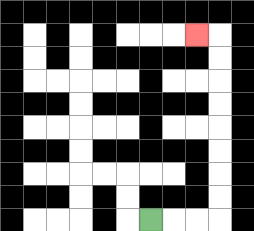{'start': '[6, 9]', 'end': '[8, 1]', 'path_directions': 'R,R,R,U,U,U,U,U,U,U,U,L', 'path_coordinates': '[[6, 9], [7, 9], [8, 9], [9, 9], [9, 8], [9, 7], [9, 6], [9, 5], [9, 4], [9, 3], [9, 2], [9, 1], [8, 1]]'}